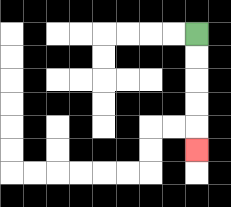{'start': '[8, 1]', 'end': '[8, 6]', 'path_directions': 'D,D,D,D,D', 'path_coordinates': '[[8, 1], [8, 2], [8, 3], [8, 4], [8, 5], [8, 6]]'}